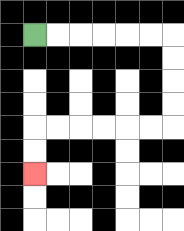{'start': '[1, 1]', 'end': '[1, 7]', 'path_directions': 'R,R,R,R,R,R,D,D,D,D,L,L,L,L,L,L,D,D', 'path_coordinates': '[[1, 1], [2, 1], [3, 1], [4, 1], [5, 1], [6, 1], [7, 1], [7, 2], [7, 3], [7, 4], [7, 5], [6, 5], [5, 5], [4, 5], [3, 5], [2, 5], [1, 5], [1, 6], [1, 7]]'}